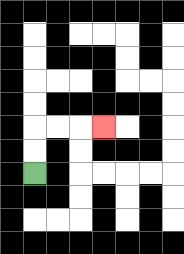{'start': '[1, 7]', 'end': '[4, 5]', 'path_directions': 'U,U,R,R,R', 'path_coordinates': '[[1, 7], [1, 6], [1, 5], [2, 5], [3, 5], [4, 5]]'}